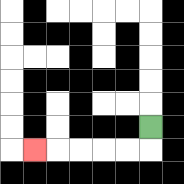{'start': '[6, 5]', 'end': '[1, 6]', 'path_directions': 'D,L,L,L,L,L', 'path_coordinates': '[[6, 5], [6, 6], [5, 6], [4, 6], [3, 6], [2, 6], [1, 6]]'}